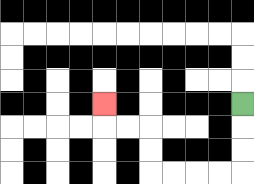{'start': '[10, 4]', 'end': '[4, 4]', 'path_directions': 'D,D,D,L,L,L,L,U,U,L,L,U', 'path_coordinates': '[[10, 4], [10, 5], [10, 6], [10, 7], [9, 7], [8, 7], [7, 7], [6, 7], [6, 6], [6, 5], [5, 5], [4, 5], [4, 4]]'}